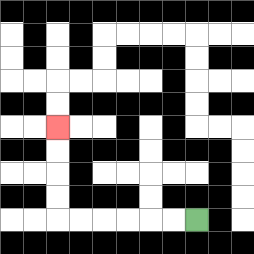{'start': '[8, 9]', 'end': '[2, 5]', 'path_directions': 'L,L,L,L,L,L,U,U,U,U', 'path_coordinates': '[[8, 9], [7, 9], [6, 9], [5, 9], [4, 9], [3, 9], [2, 9], [2, 8], [2, 7], [2, 6], [2, 5]]'}